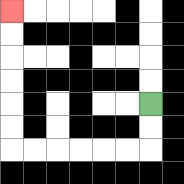{'start': '[6, 4]', 'end': '[0, 0]', 'path_directions': 'D,D,L,L,L,L,L,L,U,U,U,U,U,U', 'path_coordinates': '[[6, 4], [6, 5], [6, 6], [5, 6], [4, 6], [3, 6], [2, 6], [1, 6], [0, 6], [0, 5], [0, 4], [0, 3], [0, 2], [0, 1], [0, 0]]'}